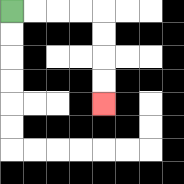{'start': '[0, 0]', 'end': '[4, 4]', 'path_directions': 'R,R,R,R,D,D,D,D', 'path_coordinates': '[[0, 0], [1, 0], [2, 0], [3, 0], [4, 0], [4, 1], [4, 2], [4, 3], [4, 4]]'}